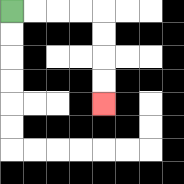{'start': '[0, 0]', 'end': '[4, 4]', 'path_directions': 'R,R,R,R,D,D,D,D', 'path_coordinates': '[[0, 0], [1, 0], [2, 0], [3, 0], [4, 0], [4, 1], [4, 2], [4, 3], [4, 4]]'}